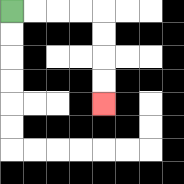{'start': '[0, 0]', 'end': '[4, 4]', 'path_directions': 'R,R,R,R,D,D,D,D', 'path_coordinates': '[[0, 0], [1, 0], [2, 0], [3, 0], [4, 0], [4, 1], [4, 2], [4, 3], [4, 4]]'}